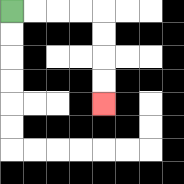{'start': '[0, 0]', 'end': '[4, 4]', 'path_directions': 'R,R,R,R,D,D,D,D', 'path_coordinates': '[[0, 0], [1, 0], [2, 0], [3, 0], [4, 0], [4, 1], [4, 2], [4, 3], [4, 4]]'}